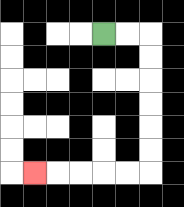{'start': '[4, 1]', 'end': '[1, 7]', 'path_directions': 'R,R,D,D,D,D,D,D,L,L,L,L,L', 'path_coordinates': '[[4, 1], [5, 1], [6, 1], [6, 2], [6, 3], [6, 4], [6, 5], [6, 6], [6, 7], [5, 7], [4, 7], [3, 7], [2, 7], [1, 7]]'}